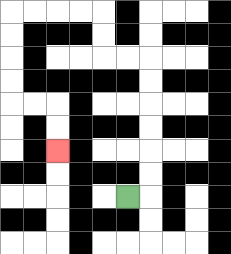{'start': '[5, 8]', 'end': '[2, 6]', 'path_directions': 'R,U,U,U,U,U,U,L,L,U,U,L,L,L,L,D,D,D,D,R,R,D,D', 'path_coordinates': '[[5, 8], [6, 8], [6, 7], [6, 6], [6, 5], [6, 4], [6, 3], [6, 2], [5, 2], [4, 2], [4, 1], [4, 0], [3, 0], [2, 0], [1, 0], [0, 0], [0, 1], [0, 2], [0, 3], [0, 4], [1, 4], [2, 4], [2, 5], [2, 6]]'}